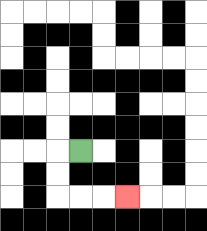{'start': '[3, 6]', 'end': '[5, 8]', 'path_directions': 'L,D,D,R,R,R', 'path_coordinates': '[[3, 6], [2, 6], [2, 7], [2, 8], [3, 8], [4, 8], [5, 8]]'}